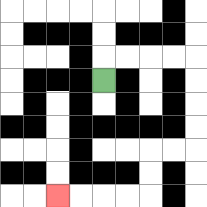{'start': '[4, 3]', 'end': '[2, 8]', 'path_directions': 'U,R,R,R,R,D,D,D,D,L,L,D,D,L,L,L,L', 'path_coordinates': '[[4, 3], [4, 2], [5, 2], [6, 2], [7, 2], [8, 2], [8, 3], [8, 4], [8, 5], [8, 6], [7, 6], [6, 6], [6, 7], [6, 8], [5, 8], [4, 8], [3, 8], [2, 8]]'}